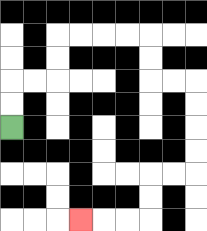{'start': '[0, 5]', 'end': '[3, 9]', 'path_directions': 'U,U,R,R,U,U,R,R,R,R,D,D,R,R,D,D,D,D,L,L,D,D,L,L,L', 'path_coordinates': '[[0, 5], [0, 4], [0, 3], [1, 3], [2, 3], [2, 2], [2, 1], [3, 1], [4, 1], [5, 1], [6, 1], [6, 2], [6, 3], [7, 3], [8, 3], [8, 4], [8, 5], [8, 6], [8, 7], [7, 7], [6, 7], [6, 8], [6, 9], [5, 9], [4, 9], [3, 9]]'}